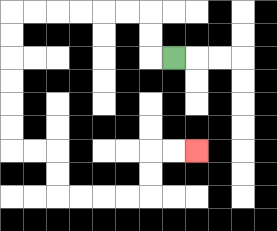{'start': '[7, 2]', 'end': '[8, 6]', 'path_directions': 'L,U,U,L,L,L,L,L,L,D,D,D,D,D,D,R,R,D,D,R,R,R,R,U,U,R,R', 'path_coordinates': '[[7, 2], [6, 2], [6, 1], [6, 0], [5, 0], [4, 0], [3, 0], [2, 0], [1, 0], [0, 0], [0, 1], [0, 2], [0, 3], [0, 4], [0, 5], [0, 6], [1, 6], [2, 6], [2, 7], [2, 8], [3, 8], [4, 8], [5, 8], [6, 8], [6, 7], [6, 6], [7, 6], [8, 6]]'}